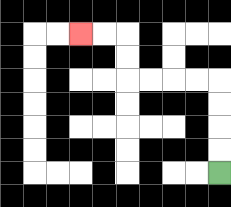{'start': '[9, 7]', 'end': '[3, 1]', 'path_directions': 'U,U,U,U,L,L,L,L,U,U,L,L', 'path_coordinates': '[[9, 7], [9, 6], [9, 5], [9, 4], [9, 3], [8, 3], [7, 3], [6, 3], [5, 3], [5, 2], [5, 1], [4, 1], [3, 1]]'}